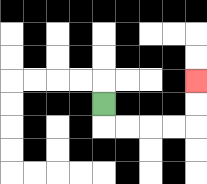{'start': '[4, 4]', 'end': '[8, 3]', 'path_directions': 'D,R,R,R,R,U,U', 'path_coordinates': '[[4, 4], [4, 5], [5, 5], [6, 5], [7, 5], [8, 5], [8, 4], [8, 3]]'}